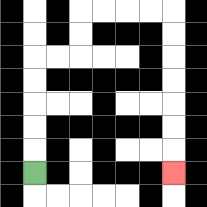{'start': '[1, 7]', 'end': '[7, 7]', 'path_directions': 'U,U,U,U,U,R,R,U,U,R,R,R,R,D,D,D,D,D,D,D', 'path_coordinates': '[[1, 7], [1, 6], [1, 5], [1, 4], [1, 3], [1, 2], [2, 2], [3, 2], [3, 1], [3, 0], [4, 0], [5, 0], [6, 0], [7, 0], [7, 1], [7, 2], [7, 3], [7, 4], [7, 5], [7, 6], [7, 7]]'}